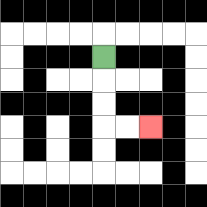{'start': '[4, 2]', 'end': '[6, 5]', 'path_directions': 'D,D,D,R,R', 'path_coordinates': '[[4, 2], [4, 3], [4, 4], [4, 5], [5, 5], [6, 5]]'}